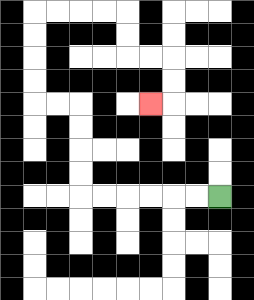{'start': '[9, 8]', 'end': '[6, 4]', 'path_directions': 'L,L,L,L,L,L,U,U,U,U,L,L,U,U,U,U,R,R,R,R,D,D,R,R,D,D,L', 'path_coordinates': '[[9, 8], [8, 8], [7, 8], [6, 8], [5, 8], [4, 8], [3, 8], [3, 7], [3, 6], [3, 5], [3, 4], [2, 4], [1, 4], [1, 3], [1, 2], [1, 1], [1, 0], [2, 0], [3, 0], [4, 0], [5, 0], [5, 1], [5, 2], [6, 2], [7, 2], [7, 3], [7, 4], [6, 4]]'}